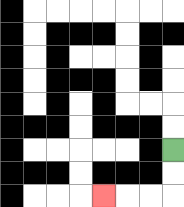{'start': '[7, 6]', 'end': '[4, 8]', 'path_directions': 'D,D,L,L,L', 'path_coordinates': '[[7, 6], [7, 7], [7, 8], [6, 8], [5, 8], [4, 8]]'}